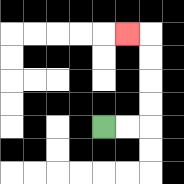{'start': '[4, 5]', 'end': '[5, 1]', 'path_directions': 'R,R,U,U,U,U,L', 'path_coordinates': '[[4, 5], [5, 5], [6, 5], [6, 4], [6, 3], [6, 2], [6, 1], [5, 1]]'}